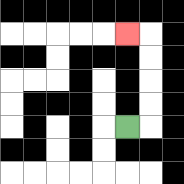{'start': '[5, 5]', 'end': '[5, 1]', 'path_directions': 'R,U,U,U,U,L', 'path_coordinates': '[[5, 5], [6, 5], [6, 4], [6, 3], [6, 2], [6, 1], [5, 1]]'}